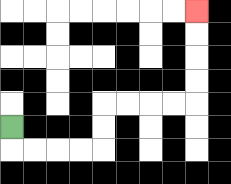{'start': '[0, 5]', 'end': '[8, 0]', 'path_directions': 'D,R,R,R,R,U,U,R,R,R,R,U,U,U,U', 'path_coordinates': '[[0, 5], [0, 6], [1, 6], [2, 6], [3, 6], [4, 6], [4, 5], [4, 4], [5, 4], [6, 4], [7, 4], [8, 4], [8, 3], [8, 2], [8, 1], [8, 0]]'}